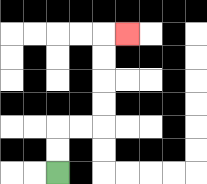{'start': '[2, 7]', 'end': '[5, 1]', 'path_directions': 'U,U,R,R,U,U,U,U,R', 'path_coordinates': '[[2, 7], [2, 6], [2, 5], [3, 5], [4, 5], [4, 4], [4, 3], [4, 2], [4, 1], [5, 1]]'}